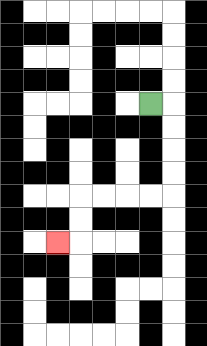{'start': '[6, 4]', 'end': '[2, 10]', 'path_directions': 'R,D,D,D,D,L,L,L,L,D,D,L', 'path_coordinates': '[[6, 4], [7, 4], [7, 5], [7, 6], [7, 7], [7, 8], [6, 8], [5, 8], [4, 8], [3, 8], [3, 9], [3, 10], [2, 10]]'}